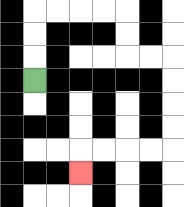{'start': '[1, 3]', 'end': '[3, 7]', 'path_directions': 'U,U,U,R,R,R,R,D,D,R,R,D,D,D,D,L,L,L,L,D', 'path_coordinates': '[[1, 3], [1, 2], [1, 1], [1, 0], [2, 0], [3, 0], [4, 0], [5, 0], [5, 1], [5, 2], [6, 2], [7, 2], [7, 3], [7, 4], [7, 5], [7, 6], [6, 6], [5, 6], [4, 6], [3, 6], [3, 7]]'}